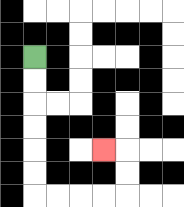{'start': '[1, 2]', 'end': '[4, 6]', 'path_directions': 'D,D,D,D,D,D,R,R,R,R,U,U,L', 'path_coordinates': '[[1, 2], [1, 3], [1, 4], [1, 5], [1, 6], [1, 7], [1, 8], [2, 8], [3, 8], [4, 8], [5, 8], [5, 7], [5, 6], [4, 6]]'}